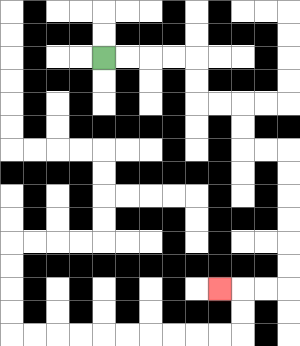{'start': '[4, 2]', 'end': '[9, 12]', 'path_directions': 'R,R,R,R,D,D,R,R,D,D,R,R,D,D,D,D,D,D,L,L,L', 'path_coordinates': '[[4, 2], [5, 2], [6, 2], [7, 2], [8, 2], [8, 3], [8, 4], [9, 4], [10, 4], [10, 5], [10, 6], [11, 6], [12, 6], [12, 7], [12, 8], [12, 9], [12, 10], [12, 11], [12, 12], [11, 12], [10, 12], [9, 12]]'}